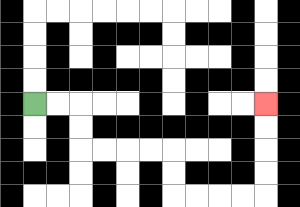{'start': '[1, 4]', 'end': '[11, 4]', 'path_directions': 'R,R,D,D,R,R,R,R,D,D,R,R,R,R,U,U,U,U', 'path_coordinates': '[[1, 4], [2, 4], [3, 4], [3, 5], [3, 6], [4, 6], [5, 6], [6, 6], [7, 6], [7, 7], [7, 8], [8, 8], [9, 8], [10, 8], [11, 8], [11, 7], [11, 6], [11, 5], [11, 4]]'}